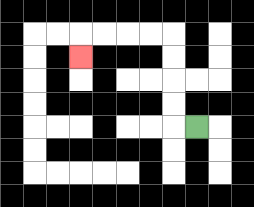{'start': '[8, 5]', 'end': '[3, 2]', 'path_directions': 'L,U,U,U,U,L,L,L,L,D', 'path_coordinates': '[[8, 5], [7, 5], [7, 4], [7, 3], [7, 2], [7, 1], [6, 1], [5, 1], [4, 1], [3, 1], [3, 2]]'}